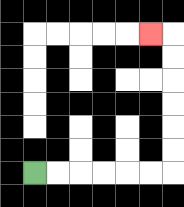{'start': '[1, 7]', 'end': '[6, 1]', 'path_directions': 'R,R,R,R,R,R,U,U,U,U,U,U,L', 'path_coordinates': '[[1, 7], [2, 7], [3, 7], [4, 7], [5, 7], [6, 7], [7, 7], [7, 6], [7, 5], [7, 4], [7, 3], [7, 2], [7, 1], [6, 1]]'}